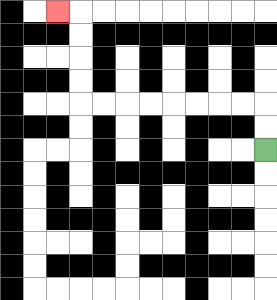{'start': '[11, 6]', 'end': '[2, 0]', 'path_directions': 'U,U,L,L,L,L,L,L,L,L,U,U,U,U,L', 'path_coordinates': '[[11, 6], [11, 5], [11, 4], [10, 4], [9, 4], [8, 4], [7, 4], [6, 4], [5, 4], [4, 4], [3, 4], [3, 3], [3, 2], [3, 1], [3, 0], [2, 0]]'}